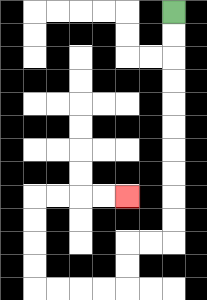{'start': '[7, 0]', 'end': '[5, 8]', 'path_directions': 'D,D,D,D,D,D,D,D,D,D,L,L,D,D,L,L,L,L,U,U,U,U,R,R,R,R', 'path_coordinates': '[[7, 0], [7, 1], [7, 2], [7, 3], [7, 4], [7, 5], [7, 6], [7, 7], [7, 8], [7, 9], [7, 10], [6, 10], [5, 10], [5, 11], [5, 12], [4, 12], [3, 12], [2, 12], [1, 12], [1, 11], [1, 10], [1, 9], [1, 8], [2, 8], [3, 8], [4, 8], [5, 8]]'}